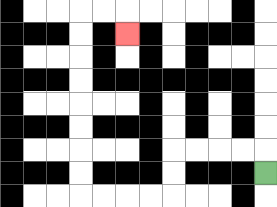{'start': '[11, 7]', 'end': '[5, 1]', 'path_directions': 'U,L,L,L,L,D,D,L,L,L,L,U,U,U,U,U,U,U,U,R,R,D', 'path_coordinates': '[[11, 7], [11, 6], [10, 6], [9, 6], [8, 6], [7, 6], [7, 7], [7, 8], [6, 8], [5, 8], [4, 8], [3, 8], [3, 7], [3, 6], [3, 5], [3, 4], [3, 3], [3, 2], [3, 1], [3, 0], [4, 0], [5, 0], [5, 1]]'}